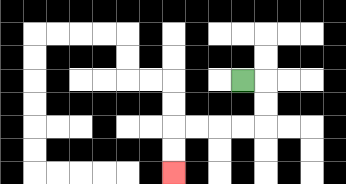{'start': '[10, 3]', 'end': '[7, 7]', 'path_directions': 'R,D,D,L,L,L,L,D,D', 'path_coordinates': '[[10, 3], [11, 3], [11, 4], [11, 5], [10, 5], [9, 5], [8, 5], [7, 5], [7, 6], [7, 7]]'}